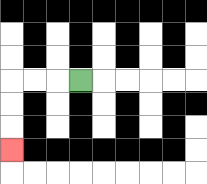{'start': '[3, 3]', 'end': '[0, 6]', 'path_directions': 'L,L,L,D,D,D', 'path_coordinates': '[[3, 3], [2, 3], [1, 3], [0, 3], [0, 4], [0, 5], [0, 6]]'}